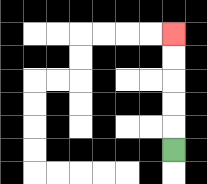{'start': '[7, 6]', 'end': '[7, 1]', 'path_directions': 'U,U,U,U,U', 'path_coordinates': '[[7, 6], [7, 5], [7, 4], [7, 3], [7, 2], [7, 1]]'}